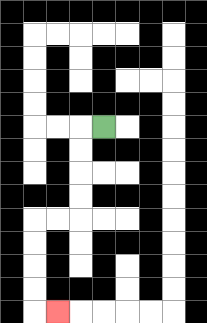{'start': '[4, 5]', 'end': '[2, 13]', 'path_directions': 'L,D,D,D,D,L,L,D,D,D,D,R', 'path_coordinates': '[[4, 5], [3, 5], [3, 6], [3, 7], [3, 8], [3, 9], [2, 9], [1, 9], [1, 10], [1, 11], [1, 12], [1, 13], [2, 13]]'}